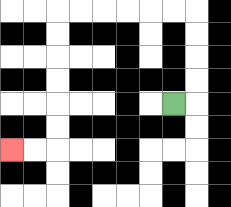{'start': '[7, 4]', 'end': '[0, 6]', 'path_directions': 'R,U,U,U,U,L,L,L,L,L,L,D,D,D,D,D,D,L,L', 'path_coordinates': '[[7, 4], [8, 4], [8, 3], [8, 2], [8, 1], [8, 0], [7, 0], [6, 0], [5, 0], [4, 0], [3, 0], [2, 0], [2, 1], [2, 2], [2, 3], [2, 4], [2, 5], [2, 6], [1, 6], [0, 6]]'}